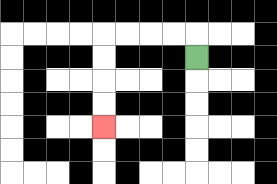{'start': '[8, 2]', 'end': '[4, 5]', 'path_directions': 'U,L,L,L,L,D,D,D,D', 'path_coordinates': '[[8, 2], [8, 1], [7, 1], [6, 1], [5, 1], [4, 1], [4, 2], [4, 3], [4, 4], [4, 5]]'}